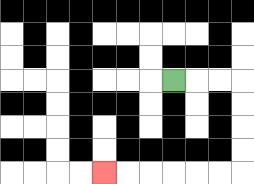{'start': '[7, 3]', 'end': '[4, 7]', 'path_directions': 'R,R,R,D,D,D,D,L,L,L,L,L,L', 'path_coordinates': '[[7, 3], [8, 3], [9, 3], [10, 3], [10, 4], [10, 5], [10, 6], [10, 7], [9, 7], [8, 7], [7, 7], [6, 7], [5, 7], [4, 7]]'}